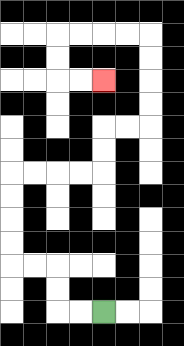{'start': '[4, 13]', 'end': '[4, 3]', 'path_directions': 'L,L,U,U,L,L,U,U,U,U,R,R,R,R,U,U,R,R,U,U,U,U,L,L,L,L,D,D,R,R', 'path_coordinates': '[[4, 13], [3, 13], [2, 13], [2, 12], [2, 11], [1, 11], [0, 11], [0, 10], [0, 9], [0, 8], [0, 7], [1, 7], [2, 7], [3, 7], [4, 7], [4, 6], [4, 5], [5, 5], [6, 5], [6, 4], [6, 3], [6, 2], [6, 1], [5, 1], [4, 1], [3, 1], [2, 1], [2, 2], [2, 3], [3, 3], [4, 3]]'}